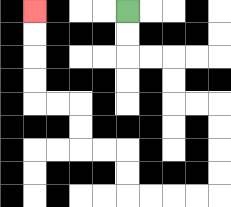{'start': '[5, 0]', 'end': '[1, 0]', 'path_directions': 'D,D,R,R,D,D,R,R,D,D,D,D,L,L,L,L,U,U,L,L,U,U,L,L,U,U,U,U', 'path_coordinates': '[[5, 0], [5, 1], [5, 2], [6, 2], [7, 2], [7, 3], [7, 4], [8, 4], [9, 4], [9, 5], [9, 6], [9, 7], [9, 8], [8, 8], [7, 8], [6, 8], [5, 8], [5, 7], [5, 6], [4, 6], [3, 6], [3, 5], [3, 4], [2, 4], [1, 4], [1, 3], [1, 2], [1, 1], [1, 0]]'}